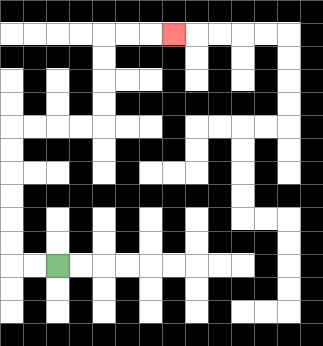{'start': '[2, 11]', 'end': '[7, 1]', 'path_directions': 'L,L,U,U,U,U,U,U,R,R,R,R,U,U,U,U,R,R,R', 'path_coordinates': '[[2, 11], [1, 11], [0, 11], [0, 10], [0, 9], [0, 8], [0, 7], [0, 6], [0, 5], [1, 5], [2, 5], [3, 5], [4, 5], [4, 4], [4, 3], [4, 2], [4, 1], [5, 1], [6, 1], [7, 1]]'}